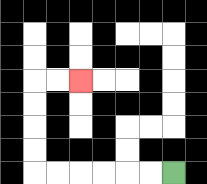{'start': '[7, 7]', 'end': '[3, 3]', 'path_directions': 'L,L,L,L,L,L,U,U,U,U,R,R', 'path_coordinates': '[[7, 7], [6, 7], [5, 7], [4, 7], [3, 7], [2, 7], [1, 7], [1, 6], [1, 5], [1, 4], [1, 3], [2, 3], [3, 3]]'}